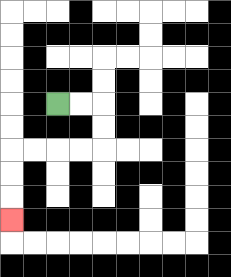{'start': '[2, 4]', 'end': '[0, 9]', 'path_directions': 'R,R,D,D,L,L,L,L,D,D,D', 'path_coordinates': '[[2, 4], [3, 4], [4, 4], [4, 5], [4, 6], [3, 6], [2, 6], [1, 6], [0, 6], [0, 7], [0, 8], [0, 9]]'}